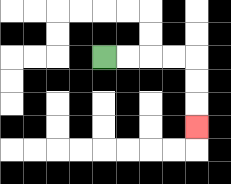{'start': '[4, 2]', 'end': '[8, 5]', 'path_directions': 'R,R,R,R,D,D,D', 'path_coordinates': '[[4, 2], [5, 2], [6, 2], [7, 2], [8, 2], [8, 3], [8, 4], [8, 5]]'}